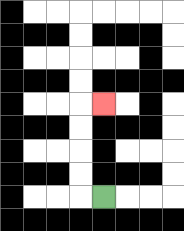{'start': '[4, 8]', 'end': '[4, 4]', 'path_directions': 'L,U,U,U,U,R', 'path_coordinates': '[[4, 8], [3, 8], [3, 7], [3, 6], [3, 5], [3, 4], [4, 4]]'}